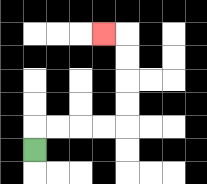{'start': '[1, 6]', 'end': '[4, 1]', 'path_directions': 'U,R,R,R,R,U,U,U,U,L', 'path_coordinates': '[[1, 6], [1, 5], [2, 5], [3, 5], [4, 5], [5, 5], [5, 4], [5, 3], [5, 2], [5, 1], [4, 1]]'}